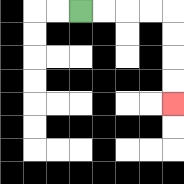{'start': '[3, 0]', 'end': '[7, 4]', 'path_directions': 'R,R,R,R,D,D,D,D', 'path_coordinates': '[[3, 0], [4, 0], [5, 0], [6, 0], [7, 0], [7, 1], [7, 2], [7, 3], [7, 4]]'}